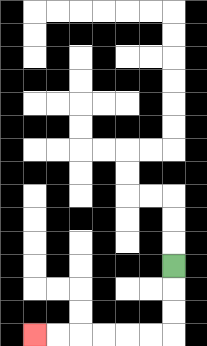{'start': '[7, 11]', 'end': '[1, 14]', 'path_directions': 'D,D,D,L,L,L,L,L,L', 'path_coordinates': '[[7, 11], [7, 12], [7, 13], [7, 14], [6, 14], [5, 14], [4, 14], [3, 14], [2, 14], [1, 14]]'}